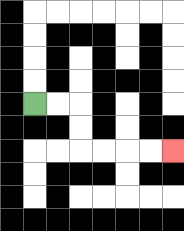{'start': '[1, 4]', 'end': '[7, 6]', 'path_directions': 'R,R,D,D,R,R,R,R', 'path_coordinates': '[[1, 4], [2, 4], [3, 4], [3, 5], [3, 6], [4, 6], [5, 6], [6, 6], [7, 6]]'}